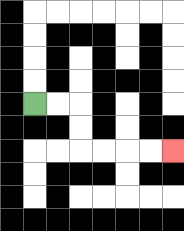{'start': '[1, 4]', 'end': '[7, 6]', 'path_directions': 'R,R,D,D,R,R,R,R', 'path_coordinates': '[[1, 4], [2, 4], [3, 4], [3, 5], [3, 6], [4, 6], [5, 6], [6, 6], [7, 6]]'}